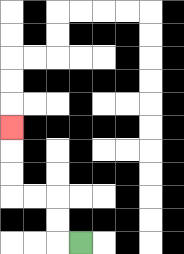{'start': '[3, 10]', 'end': '[0, 5]', 'path_directions': 'L,U,U,L,L,U,U,U', 'path_coordinates': '[[3, 10], [2, 10], [2, 9], [2, 8], [1, 8], [0, 8], [0, 7], [0, 6], [0, 5]]'}